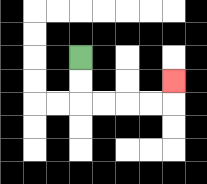{'start': '[3, 2]', 'end': '[7, 3]', 'path_directions': 'D,D,R,R,R,R,U', 'path_coordinates': '[[3, 2], [3, 3], [3, 4], [4, 4], [5, 4], [6, 4], [7, 4], [7, 3]]'}